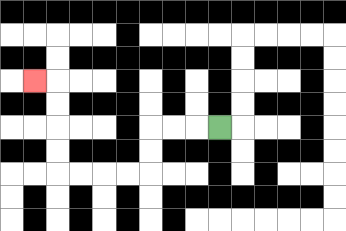{'start': '[9, 5]', 'end': '[1, 3]', 'path_directions': 'L,L,L,D,D,L,L,L,L,U,U,U,U,L', 'path_coordinates': '[[9, 5], [8, 5], [7, 5], [6, 5], [6, 6], [6, 7], [5, 7], [4, 7], [3, 7], [2, 7], [2, 6], [2, 5], [2, 4], [2, 3], [1, 3]]'}